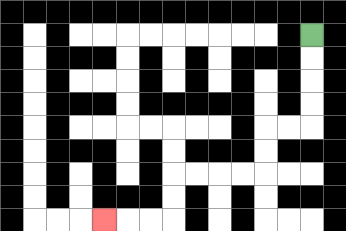{'start': '[13, 1]', 'end': '[4, 9]', 'path_directions': 'D,D,D,D,L,L,D,D,L,L,L,L,D,D,L,L,L', 'path_coordinates': '[[13, 1], [13, 2], [13, 3], [13, 4], [13, 5], [12, 5], [11, 5], [11, 6], [11, 7], [10, 7], [9, 7], [8, 7], [7, 7], [7, 8], [7, 9], [6, 9], [5, 9], [4, 9]]'}